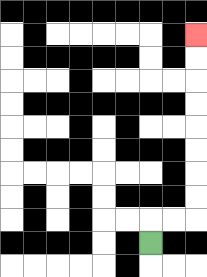{'start': '[6, 10]', 'end': '[8, 1]', 'path_directions': 'U,R,R,U,U,U,U,U,U,U,U', 'path_coordinates': '[[6, 10], [6, 9], [7, 9], [8, 9], [8, 8], [8, 7], [8, 6], [8, 5], [8, 4], [8, 3], [8, 2], [8, 1]]'}